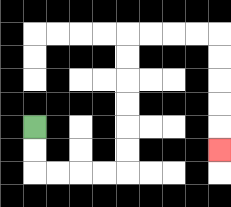{'start': '[1, 5]', 'end': '[9, 6]', 'path_directions': 'D,D,R,R,R,R,U,U,U,U,U,U,R,R,R,R,D,D,D,D,D', 'path_coordinates': '[[1, 5], [1, 6], [1, 7], [2, 7], [3, 7], [4, 7], [5, 7], [5, 6], [5, 5], [5, 4], [5, 3], [5, 2], [5, 1], [6, 1], [7, 1], [8, 1], [9, 1], [9, 2], [9, 3], [9, 4], [9, 5], [9, 6]]'}